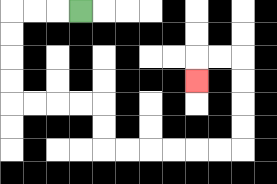{'start': '[3, 0]', 'end': '[8, 3]', 'path_directions': 'L,L,L,D,D,D,D,R,R,R,R,D,D,R,R,R,R,R,R,U,U,U,U,L,L,D', 'path_coordinates': '[[3, 0], [2, 0], [1, 0], [0, 0], [0, 1], [0, 2], [0, 3], [0, 4], [1, 4], [2, 4], [3, 4], [4, 4], [4, 5], [4, 6], [5, 6], [6, 6], [7, 6], [8, 6], [9, 6], [10, 6], [10, 5], [10, 4], [10, 3], [10, 2], [9, 2], [8, 2], [8, 3]]'}